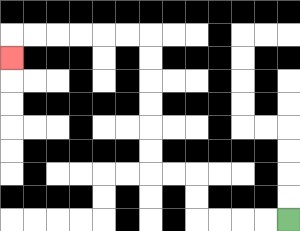{'start': '[12, 9]', 'end': '[0, 2]', 'path_directions': 'L,L,L,L,U,U,L,L,U,U,U,U,U,U,L,L,L,L,L,L,D', 'path_coordinates': '[[12, 9], [11, 9], [10, 9], [9, 9], [8, 9], [8, 8], [8, 7], [7, 7], [6, 7], [6, 6], [6, 5], [6, 4], [6, 3], [6, 2], [6, 1], [5, 1], [4, 1], [3, 1], [2, 1], [1, 1], [0, 1], [0, 2]]'}